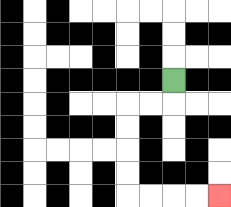{'start': '[7, 3]', 'end': '[9, 8]', 'path_directions': 'D,L,L,D,D,D,D,R,R,R,R', 'path_coordinates': '[[7, 3], [7, 4], [6, 4], [5, 4], [5, 5], [5, 6], [5, 7], [5, 8], [6, 8], [7, 8], [8, 8], [9, 8]]'}